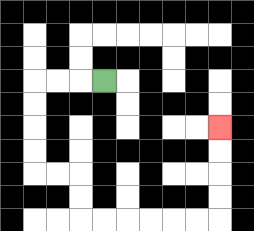{'start': '[4, 3]', 'end': '[9, 5]', 'path_directions': 'L,L,L,D,D,D,D,R,R,D,D,R,R,R,R,R,R,U,U,U,U', 'path_coordinates': '[[4, 3], [3, 3], [2, 3], [1, 3], [1, 4], [1, 5], [1, 6], [1, 7], [2, 7], [3, 7], [3, 8], [3, 9], [4, 9], [5, 9], [6, 9], [7, 9], [8, 9], [9, 9], [9, 8], [9, 7], [9, 6], [9, 5]]'}